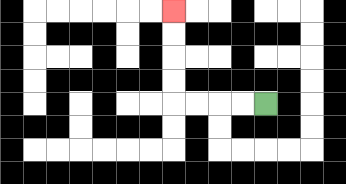{'start': '[11, 4]', 'end': '[7, 0]', 'path_directions': 'L,L,L,L,U,U,U,U', 'path_coordinates': '[[11, 4], [10, 4], [9, 4], [8, 4], [7, 4], [7, 3], [7, 2], [7, 1], [7, 0]]'}